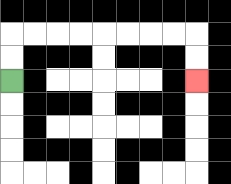{'start': '[0, 3]', 'end': '[8, 3]', 'path_directions': 'U,U,R,R,R,R,R,R,R,R,D,D', 'path_coordinates': '[[0, 3], [0, 2], [0, 1], [1, 1], [2, 1], [3, 1], [4, 1], [5, 1], [6, 1], [7, 1], [8, 1], [8, 2], [8, 3]]'}